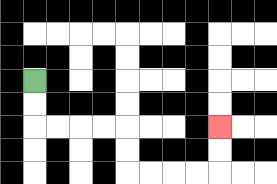{'start': '[1, 3]', 'end': '[9, 5]', 'path_directions': 'D,D,R,R,R,R,D,D,R,R,R,R,U,U', 'path_coordinates': '[[1, 3], [1, 4], [1, 5], [2, 5], [3, 5], [4, 5], [5, 5], [5, 6], [5, 7], [6, 7], [7, 7], [8, 7], [9, 7], [9, 6], [9, 5]]'}